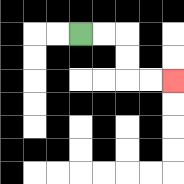{'start': '[3, 1]', 'end': '[7, 3]', 'path_directions': 'R,R,D,D,R,R', 'path_coordinates': '[[3, 1], [4, 1], [5, 1], [5, 2], [5, 3], [6, 3], [7, 3]]'}